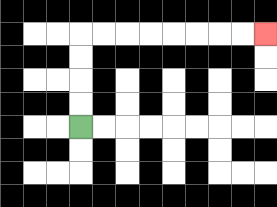{'start': '[3, 5]', 'end': '[11, 1]', 'path_directions': 'U,U,U,U,R,R,R,R,R,R,R,R', 'path_coordinates': '[[3, 5], [3, 4], [3, 3], [3, 2], [3, 1], [4, 1], [5, 1], [6, 1], [7, 1], [8, 1], [9, 1], [10, 1], [11, 1]]'}